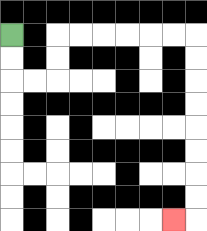{'start': '[0, 1]', 'end': '[7, 9]', 'path_directions': 'D,D,R,R,U,U,R,R,R,R,R,R,D,D,D,D,D,D,D,D,L', 'path_coordinates': '[[0, 1], [0, 2], [0, 3], [1, 3], [2, 3], [2, 2], [2, 1], [3, 1], [4, 1], [5, 1], [6, 1], [7, 1], [8, 1], [8, 2], [8, 3], [8, 4], [8, 5], [8, 6], [8, 7], [8, 8], [8, 9], [7, 9]]'}